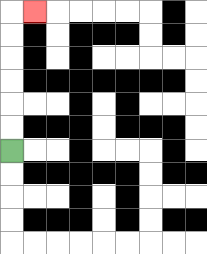{'start': '[0, 6]', 'end': '[1, 0]', 'path_directions': 'U,U,U,U,U,U,R', 'path_coordinates': '[[0, 6], [0, 5], [0, 4], [0, 3], [0, 2], [0, 1], [0, 0], [1, 0]]'}